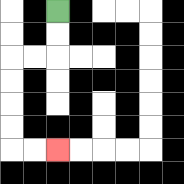{'start': '[2, 0]', 'end': '[2, 6]', 'path_directions': 'D,D,L,L,D,D,D,D,R,R', 'path_coordinates': '[[2, 0], [2, 1], [2, 2], [1, 2], [0, 2], [0, 3], [0, 4], [0, 5], [0, 6], [1, 6], [2, 6]]'}